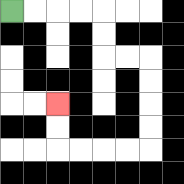{'start': '[0, 0]', 'end': '[2, 4]', 'path_directions': 'R,R,R,R,D,D,R,R,D,D,D,D,L,L,L,L,U,U', 'path_coordinates': '[[0, 0], [1, 0], [2, 0], [3, 0], [4, 0], [4, 1], [4, 2], [5, 2], [6, 2], [6, 3], [6, 4], [6, 5], [6, 6], [5, 6], [4, 6], [3, 6], [2, 6], [2, 5], [2, 4]]'}